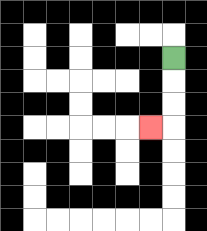{'start': '[7, 2]', 'end': '[6, 5]', 'path_directions': 'D,D,D,L', 'path_coordinates': '[[7, 2], [7, 3], [7, 4], [7, 5], [6, 5]]'}